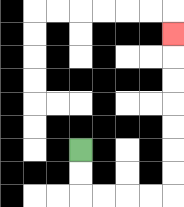{'start': '[3, 6]', 'end': '[7, 1]', 'path_directions': 'D,D,R,R,R,R,U,U,U,U,U,U,U', 'path_coordinates': '[[3, 6], [3, 7], [3, 8], [4, 8], [5, 8], [6, 8], [7, 8], [7, 7], [7, 6], [7, 5], [7, 4], [7, 3], [7, 2], [7, 1]]'}